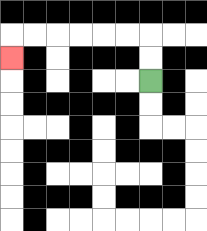{'start': '[6, 3]', 'end': '[0, 2]', 'path_directions': 'U,U,L,L,L,L,L,L,D', 'path_coordinates': '[[6, 3], [6, 2], [6, 1], [5, 1], [4, 1], [3, 1], [2, 1], [1, 1], [0, 1], [0, 2]]'}